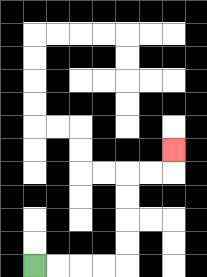{'start': '[1, 11]', 'end': '[7, 6]', 'path_directions': 'R,R,R,R,U,U,U,U,R,R,U', 'path_coordinates': '[[1, 11], [2, 11], [3, 11], [4, 11], [5, 11], [5, 10], [5, 9], [5, 8], [5, 7], [6, 7], [7, 7], [7, 6]]'}